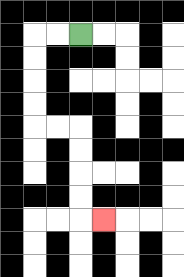{'start': '[3, 1]', 'end': '[4, 9]', 'path_directions': 'L,L,D,D,D,D,R,R,D,D,D,D,R', 'path_coordinates': '[[3, 1], [2, 1], [1, 1], [1, 2], [1, 3], [1, 4], [1, 5], [2, 5], [3, 5], [3, 6], [3, 7], [3, 8], [3, 9], [4, 9]]'}